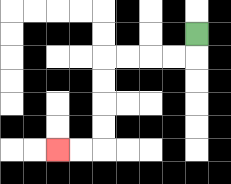{'start': '[8, 1]', 'end': '[2, 6]', 'path_directions': 'D,L,L,L,L,D,D,D,D,L,L', 'path_coordinates': '[[8, 1], [8, 2], [7, 2], [6, 2], [5, 2], [4, 2], [4, 3], [4, 4], [4, 5], [4, 6], [3, 6], [2, 6]]'}